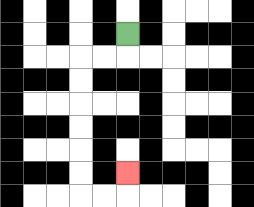{'start': '[5, 1]', 'end': '[5, 7]', 'path_directions': 'D,L,L,D,D,D,D,D,D,R,R,U', 'path_coordinates': '[[5, 1], [5, 2], [4, 2], [3, 2], [3, 3], [3, 4], [3, 5], [3, 6], [3, 7], [3, 8], [4, 8], [5, 8], [5, 7]]'}